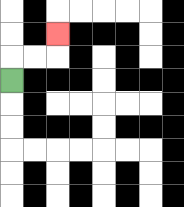{'start': '[0, 3]', 'end': '[2, 1]', 'path_directions': 'U,R,R,U', 'path_coordinates': '[[0, 3], [0, 2], [1, 2], [2, 2], [2, 1]]'}